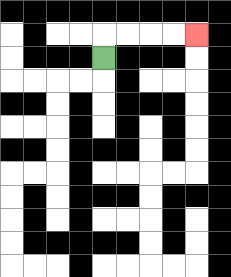{'start': '[4, 2]', 'end': '[8, 1]', 'path_directions': 'U,R,R,R,R', 'path_coordinates': '[[4, 2], [4, 1], [5, 1], [6, 1], [7, 1], [8, 1]]'}